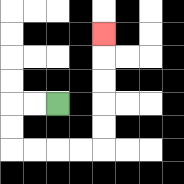{'start': '[2, 4]', 'end': '[4, 1]', 'path_directions': 'L,L,D,D,R,R,R,R,U,U,U,U,U', 'path_coordinates': '[[2, 4], [1, 4], [0, 4], [0, 5], [0, 6], [1, 6], [2, 6], [3, 6], [4, 6], [4, 5], [4, 4], [4, 3], [4, 2], [4, 1]]'}